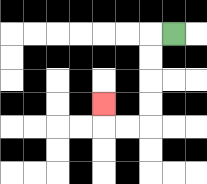{'start': '[7, 1]', 'end': '[4, 4]', 'path_directions': 'L,D,D,D,D,L,L,U', 'path_coordinates': '[[7, 1], [6, 1], [6, 2], [6, 3], [6, 4], [6, 5], [5, 5], [4, 5], [4, 4]]'}